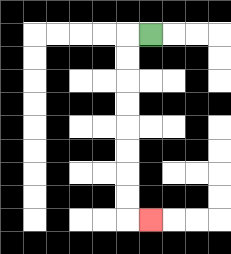{'start': '[6, 1]', 'end': '[6, 9]', 'path_directions': 'L,D,D,D,D,D,D,D,D,R', 'path_coordinates': '[[6, 1], [5, 1], [5, 2], [5, 3], [5, 4], [5, 5], [5, 6], [5, 7], [5, 8], [5, 9], [6, 9]]'}